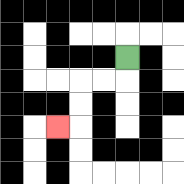{'start': '[5, 2]', 'end': '[2, 5]', 'path_directions': 'D,L,L,D,D,L', 'path_coordinates': '[[5, 2], [5, 3], [4, 3], [3, 3], [3, 4], [3, 5], [2, 5]]'}